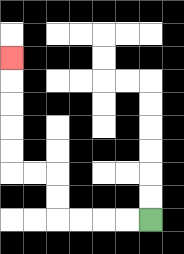{'start': '[6, 9]', 'end': '[0, 2]', 'path_directions': 'L,L,L,L,U,U,L,L,U,U,U,U,U', 'path_coordinates': '[[6, 9], [5, 9], [4, 9], [3, 9], [2, 9], [2, 8], [2, 7], [1, 7], [0, 7], [0, 6], [0, 5], [0, 4], [0, 3], [0, 2]]'}